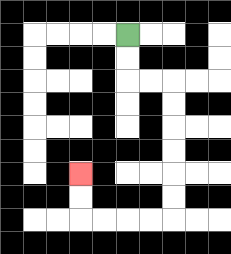{'start': '[5, 1]', 'end': '[3, 7]', 'path_directions': 'D,D,R,R,D,D,D,D,D,D,L,L,L,L,U,U', 'path_coordinates': '[[5, 1], [5, 2], [5, 3], [6, 3], [7, 3], [7, 4], [7, 5], [7, 6], [7, 7], [7, 8], [7, 9], [6, 9], [5, 9], [4, 9], [3, 9], [3, 8], [3, 7]]'}